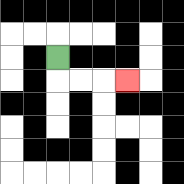{'start': '[2, 2]', 'end': '[5, 3]', 'path_directions': 'D,R,R,R', 'path_coordinates': '[[2, 2], [2, 3], [3, 3], [4, 3], [5, 3]]'}